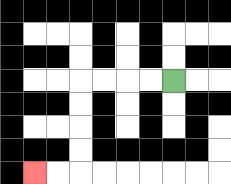{'start': '[7, 3]', 'end': '[1, 7]', 'path_directions': 'L,L,L,L,D,D,D,D,L,L', 'path_coordinates': '[[7, 3], [6, 3], [5, 3], [4, 3], [3, 3], [3, 4], [3, 5], [3, 6], [3, 7], [2, 7], [1, 7]]'}